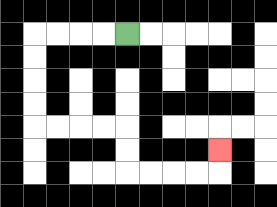{'start': '[5, 1]', 'end': '[9, 6]', 'path_directions': 'L,L,L,L,D,D,D,D,R,R,R,R,D,D,R,R,R,R,U', 'path_coordinates': '[[5, 1], [4, 1], [3, 1], [2, 1], [1, 1], [1, 2], [1, 3], [1, 4], [1, 5], [2, 5], [3, 5], [4, 5], [5, 5], [5, 6], [5, 7], [6, 7], [7, 7], [8, 7], [9, 7], [9, 6]]'}